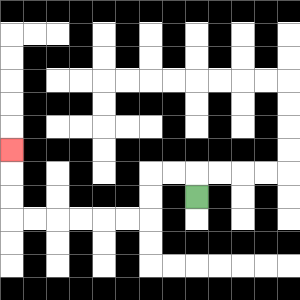{'start': '[8, 8]', 'end': '[0, 6]', 'path_directions': 'U,L,L,D,D,L,L,L,L,L,L,U,U,U', 'path_coordinates': '[[8, 8], [8, 7], [7, 7], [6, 7], [6, 8], [6, 9], [5, 9], [4, 9], [3, 9], [2, 9], [1, 9], [0, 9], [0, 8], [0, 7], [0, 6]]'}